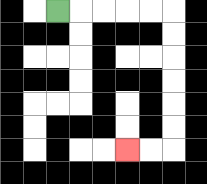{'start': '[2, 0]', 'end': '[5, 6]', 'path_directions': 'R,R,R,R,R,D,D,D,D,D,D,L,L', 'path_coordinates': '[[2, 0], [3, 0], [4, 0], [5, 0], [6, 0], [7, 0], [7, 1], [7, 2], [7, 3], [7, 4], [7, 5], [7, 6], [6, 6], [5, 6]]'}